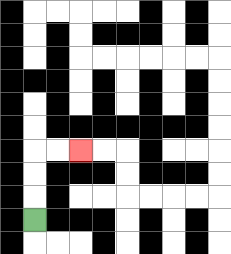{'start': '[1, 9]', 'end': '[3, 6]', 'path_directions': 'U,U,U,R,R', 'path_coordinates': '[[1, 9], [1, 8], [1, 7], [1, 6], [2, 6], [3, 6]]'}